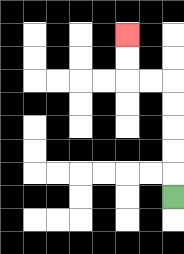{'start': '[7, 8]', 'end': '[5, 1]', 'path_directions': 'U,U,U,U,U,L,L,U,U', 'path_coordinates': '[[7, 8], [7, 7], [7, 6], [7, 5], [7, 4], [7, 3], [6, 3], [5, 3], [5, 2], [5, 1]]'}